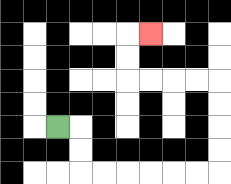{'start': '[2, 5]', 'end': '[6, 1]', 'path_directions': 'R,D,D,R,R,R,R,R,R,U,U,U,U,L,L,L,L,U,U,R', 'path_coordinates': '[[2, 5], [3, 5], [3, 6], [3, 7], [4, 7], [5, 7], [6, 7], [7, 7], [8, 7], [9, 7], [9, 6], [9, 5], [9, 4], [9, 3], [8, 3], [7, 3], [6, 3], [5, 3], [5, 2], [5, 1], [6, 1]]'}